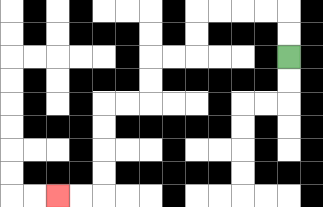{'start': '[12, 2]', 'end': '[2, 8]', 'path_directions': 'U,U,L,L,L,L,D,D,L,L,D,D,L,L,D,D,D,D,L,L', 'path_coordinates': '[[12, 2], [12, 1], [12, 0], [11, 0], [10, 0], [9, 0], [8, 0], [8, 1], [8, 2], [7, 2], [6, 2], [6, 3], [6, 4], [5, 4], [4, 4], [4, 5], [4, 6], [4, 7], [4, 8], [3, 8], [2, 8]]'}